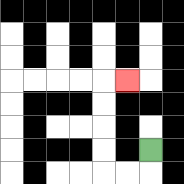{'start': '[6, 6]', 'end': '[5, 3]', 'path_directions': 'D,L,L,U,U,U,U,R', 'path_coordinates': '[[6, 6], [6, 7], [5, 7], [4, 7], [4, 6], [4, 5], [4, 4], [4, 3], [5, 3]]'}